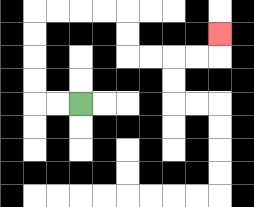{'start': '[3, 4]', 'end': '[9, 1]', 'path_directions': 'L,L,U,U,U,U,R,R,R,R,D,D,R,R,R,R,U', 'path_coordinates': '[[3, 4], [2, 4], [1, 4], [1, 3], [1, 2], [1, 1], [1, 0], [2, 0], [3, 0], [4, 0], [5, 0], [5, 1], [5, 2], [6, 2], [7, 2], [8, 2], [9, 2], [9, 1]]'}